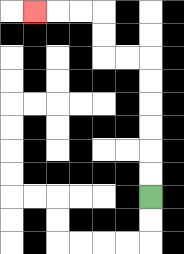{'start': '[6, 8]', 'end': '[1, 0]', 'path_directions': 'U,U,U,U,U,U,L,L,U,U,L,L,L', 'path_coordinates': '[[6, 8], [6, 7], [6, 6], [6, 5], [6, 4], [6, 3], [6, 2], [5, 2], [4, 2], [4, 1], [4, 0], [3, 0], [2, 0], [1, 0]]'}